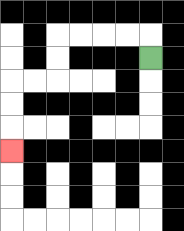{'start': '[6, 2]', 'end': '[0, 6]', 'path_directions': 'U,L,L,L,L,D,D,L,L,D,D,D', 'path_coordinates': '[[6, 2], [6, 1], [5, 1], [4, 1], [3, 1], [2, 1], [2, 2], [2, 3], [1, 3], [0, 3], [0, 4], [0, 5], [0, 6]]'}